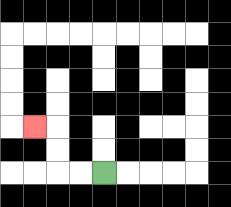{'start': '[4, 7]', 'end': '[1, 5]', 'path_directions': 'L,L,U,U,L', 'path_coordinates': '[[4, 7], [3, 7], [2, 7], [2, 6], [2, 5], [1, 5]]'}